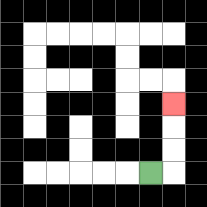{'start': '[6, 7]', 'end': '[7, 4]', 'path_directions': 'R,U,U,U', 'path_coordinates': '[[6, 7], [7, 7], [7, 6], [7, 5], [7, 4]]'}